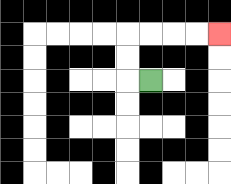{'start': '[6, 3]', 'end': '[9, 1]', 'path_directions': 'L,U,U,R,R,R,R', 'path_coordinates': '[[6, 3], [5, 3], [5, 2], [5, 1], [6, 1], [7, 1], [8, 1], [9, 1]]'}